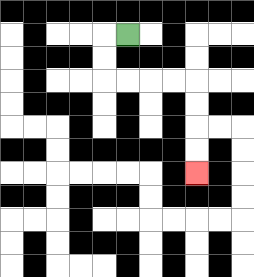{'start': '[5, 1]', 'end': '[8, 7]', 'path_directions': 'L,D,D,R,R,R,R,D,D,D,D', 'path_coordinates': '[[5, 1], [4, 1], [4, 2], [4, 3], [5, 3], [6, 3], [7, 3], [8, 3], [8, 4], [8, 5], [8, 6], [8, 7]]'}